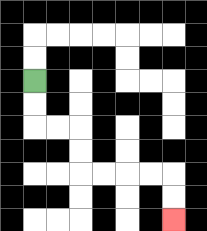{'start': '[1, 3]', 'end': '[7, 9]', 'path_directions': 'D,D,R,R,D,D,R,R,R,R,D,D', 'path_coordinates': '[[1, 3], [1, 4], [1, 5], [2, 5], [3, 5], [3, 6], [3, 7], [4, 7], [5, 7], [6, 7], [7, 7], [7, 8], [7, 9]]'}